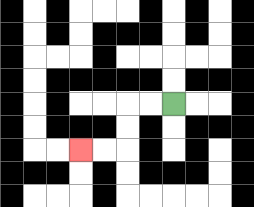{'start': '[7, 4]', 'end': '[3, 6]', 'path_directions': 'L,L,D,D,L,L', 'path_coordinates': '[[7, 4], [6, 4], [5, 4], [5, 5], [5, 6], [4, 6], [3, 6]]'}